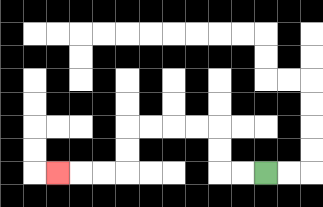{'start': '[11, 7]', 'end': '[2, 7]', 'path_directions': 'L,L,U,U,L,L,L,L,D,D,L,L,L', 'path_coordinates': '[[11, 7], [10, 7], [9, 7], [9, 6], [9, 5], [8, 5], [7, 5], [6, 5], [5, 5], [5, 6], [5, 7], [4, 7], [3, 7], [2, 7]]'}